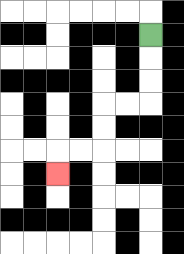{'start': '[6, 1]', 'end': '[2, 7]', 'path_directions': 'D,D,D,L,L,D,D,L,L,D', 'path_coordinates': '[[6, 1], [6, 2], [6, 3], [6, 4], [5, 4], [4, 4], [4, 5], [4, 6], [3, 6], [2, 6], [2, 7]]'}